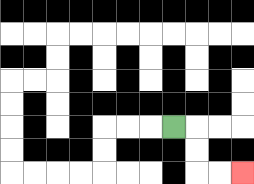{'start': '[7, 5]', 'end': '[10, 7]', 'path_directions': 'R,D,D,R,R', 'path_coordinates': '[[7, 5], [8, 5], [8, 6], [8, 7], [9, 7], [10, 7]]'}